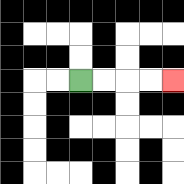{'start': '[3, 3]', 'end': '[7, 3]', 'path_directions': 'R,R,R,R', 'path_coordinates': '[[3, 3], [4, 3], [5, 3], [6, 3], [7, 3]]'}